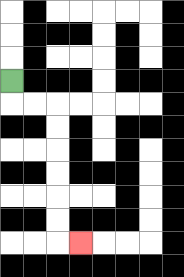{'start': '[0, 3]', 'end': '[3, 10]', 'path_directions': 'D,R,R,D,D,D,D,D,D,R', 'path_coordinates': '[[0, 3], [0, 4], [1, 4], [2, 4], [2, 5], [2, 6], [2, 7], [2, 8], [2, 9], [2, 10], [3, 10]]'}